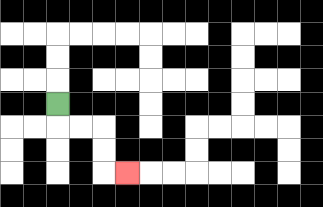{'start': '[2, 4]', 'end': '[5, 7]', 'path_directions': 'D,R,R,D,D,R', 'path_coordinates': '[[2, 4], [2, 5], [3, 5], [4, 5], [4, 6], [4, 7], [5, 7]]'}